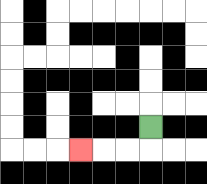{'start': '[6, 5]', 'end': '[3, 6]', 'path_directions': 'D,L,L,L', 'path_coordinates': '[[6, 5], [6, 6], [5, 6], [4, 6], [3, 6]]'}